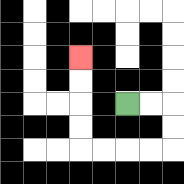{'start': '[5, 4]', 'end': '[3, 2]', 'path_directions': 'R,R,D,D,L,L,L,L,U,U,U,U', 'path_coordinates': '[[5, 4], [6, 4], [7, 4], [7, 5], [7, 6], [6, 6], [5, 6], [4, 6], [3, 6], [3, 5], [3, 4], [3, 3], [3, 2]]'}